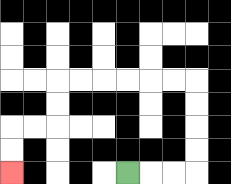{'start': '[5, 7]', 'end': '[0, 7]', 'path_directions': 'R,R,R,U,U,U,U,L,L,L,L,L,L,D,D,L,L,D,D', 'path_coordinates': '[[5, 7], [6, 7], [7, 7], [8, 7], [8, 6], [8, 5], [8, 4], [8, 3], [7, 3], [6, 3], [5, 3], [4, 3], [3, 3], [2, 3], [2, 4], [2, 5], [1, 5], [0, 5], [0, 6], [0, 7]]'}